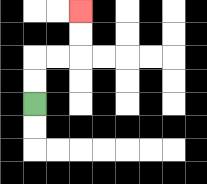{'start': '[1, 4]', 'end': '[3, 0]', 'path_directions': 'U,U,R,R,U,U', 'path_coordinates': '[[1, 4], [1, 3], [1, 2], [2, 2], [3, 2], [3, 1], [3, 0]]'}